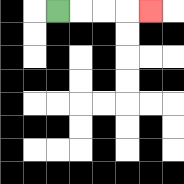{'start': '[2, 0]', 'end': '[6, 0]', 'path_directions': 'R,R,R,R', 'path_coordinates': '[[2, 0], [3, 0], [4, 0], [5, 0], [6, 0]]'}